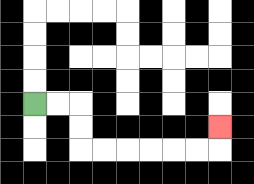{'start': '[1, 4]', 'end': '[9, 5]', 'path_directions': 'R,R,D,D,R,R,R,R,R,R,U', 'path_coordinates': '[[1, 4], [2, 4], [3, 4], [3, 5], [3, 6], [4, 6], [5, 6], [6, 6], [7, 6], [8, 6], [9, 6], [9, 5]]'}